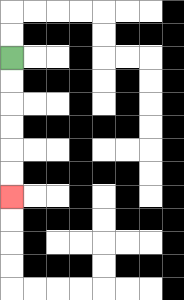{'start': '[0, 2]', 'end': '[0, 8]', 'path_directions': 'D,D,D,D,D,D', 'path_coordinates': '[[0, 2], [0, 3], [0, 4], [0, 5], [0, 6], [0, 7], [0, 8]]'}